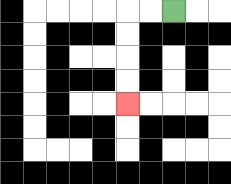{'start': '[7, 0]', 'end': '[5, 4]', 'path_directions': 'L,L,D,D,D,D', 'path_coordinates': '[[7, 0], [6, 0], [5, 0], [5, 1], [5, 2], [5, 3], [5, 4]]'}